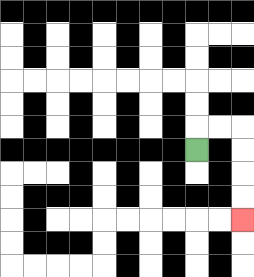{'start': '[8, 6]', 'end': '[10, 9]', 'path_directions': 'U,R,R,D,D,D,D', 'path_coordinates': '[[8, 6], [8, 5], [9, 5], [10, 5], [10, 6], [10, 7], [10, 8], [10, 9]]'}